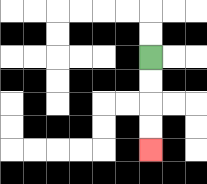{'start': '[6, 2]', 'end': '[6, 6]', 'path_directions': 'D,D,D,D', 'path_coordinates': '[[6, 2], [6, 3], [6, 4], [6, 5], [6, 6]]'}